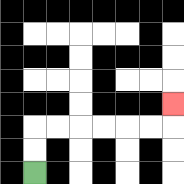{'start': '[1, 7]', 'end': '[7, 4]', 'path_directions': 'U,U,R,R,R,R,R,R,U', 'path_coordinates': '[[1, 7], [1, 6], [1, 5], [2, 5], [3, 5], [4, 5], [5, 5], [6, 5], [7, 5], [7, 4]]'}